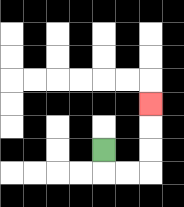{'start': '[4, 6]', 'end': '[6, 4]', 'path_directions': 'D,R,R,U,U,U', 'path_coordinates': '[[4, 6], [4, 7], [5, 7], [6, 7], [6, 6], [6, 5], [6, 4]]'}